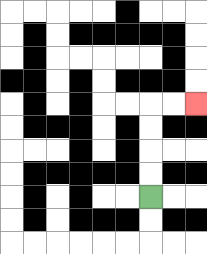{'start': '[6, 8]', 'end': '[8, 4]', 'path_directions': 'U,U,U,U,R,R', 'path_coordinates': '[[6, 8], [6, 7], [6, 6], [6, 5], [6, 4], [7, 4], [8, 4]]'}